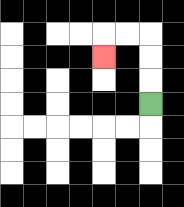{'start': '[6, 4]', 'end': '[4, 2]', 'path_directions': 'U,U,U,L,L,D', 'path_coordinates': '[[6, 4], [6, 3], [6, 2], [6, 1], [5, 1], [4, 1], [4, 2]]'}